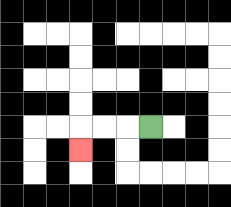{'start': '[6, 5]', 'end': '[3, 6]', 'path_directions': 'L,L,L,D', 'path_coordinates': '[[6, 5], [5, 5], [4, 5], [3, 5], [3, 6]]'}